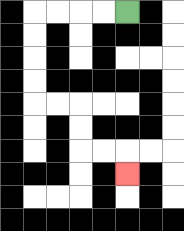{'start': '[5, 0]', 'end': '[5, 7]', 'path_directions': 'L,L,L,L,D,D,D,D,R,R,D,D,R,R,D', 'path_coordinates': '[[5, 0], [4, 0], [3, 0], [2, 0], [1, 0], [1, 1], [1, 2], [1, 3], [1, 4], [2, 4], [3, 4], [3, 5], [3, 6], [4, 6], [5, 6], [5, 7]]'}